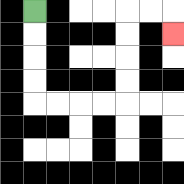{'start': '[1, 0]', 'end': '[7, 1]', 'path_directions': 'D,D,D,D,R,R,R,R,U,U,U,U,R,R,D', 'path_coordinates': '[[1, 0], [1, 1], [1, 2], [1, 3], [1, 4], [2, 4], [3, 4], [4, 4], [5, 4], [5, 3], [5, 2], [5, 1], [5, 0], [6, 0], [7, 0], [7, 1]]'}